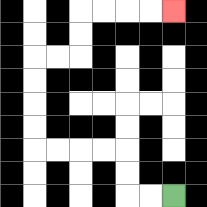{'start': '[7, 8]', 'end': '[7, 0]', 'path_directions': 'L,L,U,U,L,L,L,L,U,U,U,U,R,R,U,U,R,R,R,R', 'path_coordinates': '[[7, 8], [6, 8], [5, 8], [5, 7], [5, 6], [4, 6], [3, 6], [2, 6], [1, 6], [1, 5], [1, 4], [1, 3], [1, 2], [2, 2], [3, 2], [3, 1], [3, 0], [4, 0], [5, 0], [6, 0], [7, 0]]'}